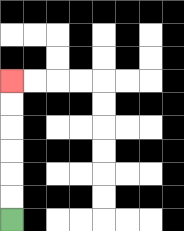{'start': '[0, 9]', 'end': '[0, 3]', 'path_directions': 'U,U,U,U,U,U', 'path_coordinates': '[[0, 9], [0, 8], [0, 7], [0, 6], [0, 5], [0, 4], [0, 3]]'}